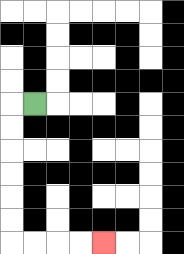{'start': '[1, 4]', 'end': '[4, 10]', 'path_directions': 'L,D,D,D,D,D,D,R,R,R,R', 'path_coordinates': '[[1, 4], [0, 4], [0, 5], [0, 6], [0, 7], [0, 8], [0, 9], [0, 10], [1, 10], [2, 10], [3, 10], [4, 10]]'}